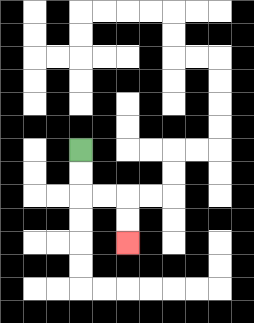{'start': '[3, 6]', 'end': '[5, 10]', 'path_directions': 'D,D,R,R,D,D', 'path_coordinates': '[[3, 6], [3, 7], [3, 8], [4, 8], [5, 8], [5, 9], [5, 10]]'}